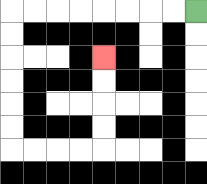{'start': '[8, 0]', 'end': '[4, 2]', 'path_directions': 'L,L,L,L,L,L,L,L,D,D,D,D,D,D,R,R,R,R,U,U,U,U', 'path_coordinates': '[[8, 0], [7, 0], [6, 0], [5, 0], [4, 0], [3, 0], [2, 0], [1, 0], [0, 0], [0, 1], [0, 2], [0, 3], [0, 4], [0, 5], [0, 6], [1, 6], [2, 6], [3, 6], [4, 6], [4, 5], [4, 4], [4, 3], [4, 2]]'}